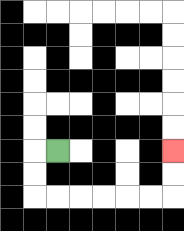{'start': '[2, 6]', 'end': '[7, 6]', 'path_directions': 'L,D,D,R,R,R,R,R,R,U,U', 'path_coordinates': '[[2, 6], [1, 6], [1, 7], [1, 8], [2, 8], [3, 8], [4, 8], [5, 8], [6, 8], [7, 8], [7, 7], [7, 6]]'}